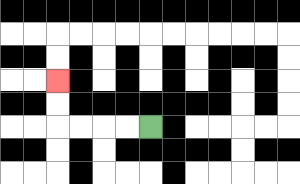{'start': '[6, 5]', 'end': '[2, 3]', 'path_directions': 'L,L,L,L,U,U', 'path_coordinates': '[[6, 5], [5, 5], [4, 5], [3, 5], [2, 5], [2, 4], [2, 3]]'}